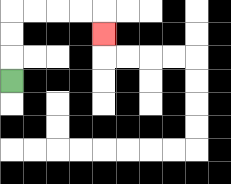{'start': '[0, 3]', 'end': '[4, 1]', 'path_directions': 'U,U,U,R,R,R,R,D', 'path_coordinates': '[[0, 3], [0, 2], [0, 1], [0, 0], [1, 0], [2, 0], [3, 0], [4, 0], [4, 1]]'}